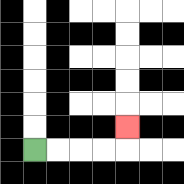{'start': '[1, 6]', 'end': '[5, 5]', 'path_directions': 'R,R,R,R,U', 'path_coordinates': '[[1, 6], [2, 6], [3, 6], [4, 6], [5, 6], [5, 5]]'}